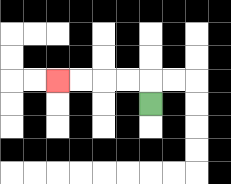{'start': '[6, 4]', 'end': '[2, 3]', 'path_directions': 'U,L,L,L,L', 'path_coordinates': '[[6, 4], [6, 3], [5, 3], [4, 3], [3, 3], [2, 3]]'}